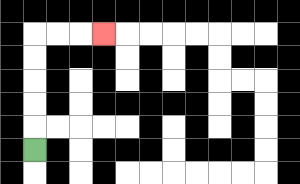{'start': '[1, 6]', 'end': '[4, 1]', 'path_directions': 'U,U,U,U,U,R,R,R', 'path_coordinates': '[[1, 6], [1, 5], [1, 4], [1, 3], [1, 2], [1, 1], [2, 1], [3, 1], [4, 1]]'}